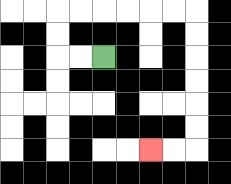{'start': '[4, 2]', 'end': '[6, 6]', 'path_directions': 'L,L,U,U,R,R,R,R,R,R,D,D,D,D,D,D,L,L', 'path_coordinates': '[[4, 2], [3, 2], [2, 2], [2, 1], [2, 0], [3, 0], [4, 0], [5, 0], [6, 0], [7, 0], [8, 0], [8, 1], [8, 2], [8, 3], [8, 4], [8, 5], [8, 6], [7, 6], [6, 6]]'}